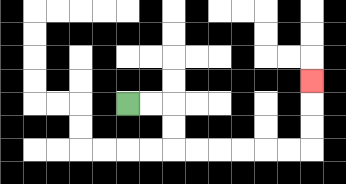{'start': '[5, 4]', 'end': '[13, 3]', 'path_directions': 'R,R,D,D,R,R,R,R,R,R,U,U,U', 'path_coordinates': '[[5, 4], [6, 4], [7, 4], [7, 5], [7, 6], [8, 6], [9, 6], [10, 6], [11, 6], [12, 6], [13, 6], [13, 5], [13, 4], [13, 3]]'}